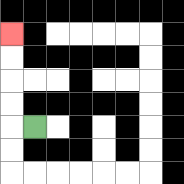{'start': '[1, 5]', 'end': '[0, 1]', 'path_directions': 'L,U,U,U,U', 'path_coordinates': '[[1, 5], [0, 5], [0, 4], [0, 3], [0, 2], [0, 1]]'}